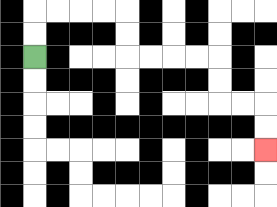{'start': '[1, 2]', 'end': '[11, 6]', 'path_directions': 'U,U,R,R,R,R,D,D,R,R,R,R,D,D,R,R,D,D', 'path_coordinates': '[[1, 2], [1, 1], [1, 0], [2, 0], [3, 0], [4, 0], [5, 0], [5, 1], [5, 2], [6, 2], [7, 2], [8, 2], [9, 2], [9, 3], [9, 4], [10, 4], [11, 4], [11, 5], [11, 6]]'}